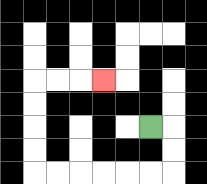{'start': '[6, 5]', 'end': '[4, 3]', 'path_directions': 'R,D,D,L,L,L,L,L,L,U,U,U,U,R,R,R', 'path_coordinates': '[[6, 5], [7, 5], [7, 6], [7, 7], [6, 7], [5, 7], [4, 7], [3, 7], [2, 7], [1, 7], [1, 6], [1, 5], [1, 4], [1, 3], [2, 3], [3, 3], [4, 3]]'}